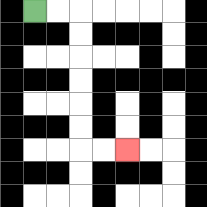{'start': '[1, 0]', 'end': '[5, 6]', 'path_directions': 'R,R,D,D,D,D,D,D,R,R', 'path_coordinates': '[[1, 0], [2, 0], [3, 0], [3, 1], [3, 2], [3, 3], [3, 4], [3, 5], [3, 6], [4, 6], [5, 6]]'}